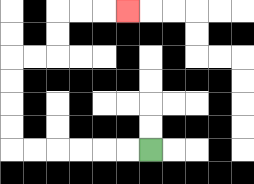{'start': '[6, 6]', 'end': '[5, 0]', 'path_directions': 'L,L,L,L,L,L,U,U,U,U,R,R,U,U,R,R,R', 'path_coordinates': '[[6, 6], [5, 6], [4, 6], [3, 6], [2, 6], [1, 6], [0, 6], [0, 5], [0, 4], [0, 3], [0, 2], [1, 2], [2, 2], [2, 1], [2, 0], [3, 0], [4, 0], [5, 0]]'}